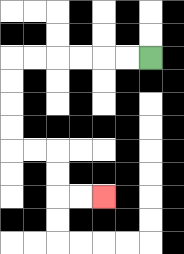{'start': '[6, 2]', 'end': '[4, 8]', 'path_directions': 'L,L,L,L,L,L,D,D,D,D,R,R,D,D,R,R', 'path_coordinates': '[[6, 2], [5, 2], [4, 2], [3, 2], [2, 2], [1, 2], [0, 2], [0, 3], [0, 4], [0, 5], [0, 6], [1, 6], [2, 6], [2, 7], [2, 8], [3, 8], [4, 8]]'}